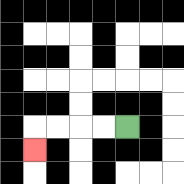{'start': '[5, 5]', 'end': '[1, 6]', 'path_directions': 'L,L,L,L,D', 'path_coordinates': '[[5, 5], [4, 5], [3, 5], [2, 5], [1, 5], [1, 6]]'}